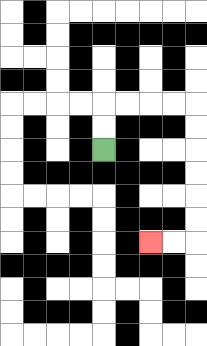{'start': '[4, 6]', 'end': '[6, 10]', 'path_directions': 'U,U,R,R,R,R,D,D,D,D,D,D,L,L', 'path_coordinates': '[[4, 6], [4, 5], [4, 4], [5, 4], [6, 4], [7, 4], [8, 4], [8, 5], [8, 6], [8, 7], [8, 8], [8, 9], [8, 10], [7, 10], [6, 10]]'}